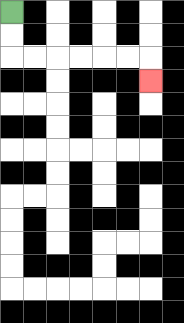{'start': '[0, 0]', 'end': '[6, 3]', 'path_directions': 'D,D,R,R,R,R,R,R,D', 'path_coordinates': '[[0, 0], [0, 1], [0, 2], [1, 2], [2, 2], [3, 2], [4, 2], [5, 2], [6, 2], [6, 3]]'}